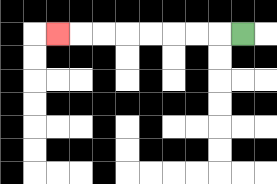{'start': '[10, 1]', 'end': '[2, 1]', 'path_directions': 'L,L,L,L,L,L,L,L', 'path_coordinates': '[[10, 1], [9, 1], [8, 1], [7, 1], [6, 1], [5, 1], [4, 1], [3, 1], [2, 1]]'}